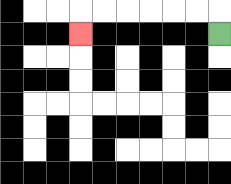{'start': '[9, 1]', 'end': '[3, 1]', 'path_directions': 'U,L,L,L,L,L,L,D', 'path_coordinates': '[[9, 1], [9, 0], [8, 0], [7, 0], [6, 0], [5, 0], [4, 0], [3, 0], [3, 1]]'}